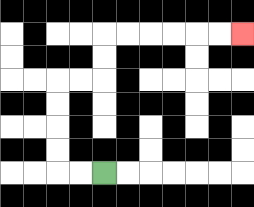{'start': '[4, 7]', 'end': '[10, 1]', 'path_directions': 'L,L,U,U,U,U,R,R,U,U,R,R,R,R,R,R', 'path_coordinates': '[[4, 7], [3, 7], [2, 7], [2, 6], [2, 5], [2, 4], [2, 3], [3, 3], [4, 3], [4, 2], [4, 1], [5, 1], [6, 1], [7, 1], [8, 1], [9, 1], [10, 1]]'}